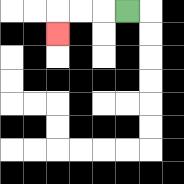{'start': '[5, 0]', 'end': '[2, 1]', 'path_directions': 'L,L,L,D', 'path_coordinates': '[[5, 0], [4, 0], [3, 0], [2, 0], [2, 1]]'}